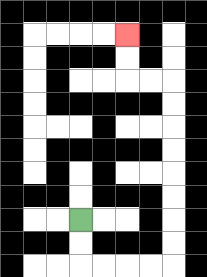{'start': '[3, 9]', 'end': '[5, 1]', 'path_directions': 'D,D,R,R,R,R,U,U,U,U,U,U,U,U,L,L,U,U', 'path_coordinates': '[[3, 9], [3, 10], [3, 11], [4, 11], [5, 11], [6, 11], [7, 11], [7, 10], [7, 9], [7, 8], [7, 7], [7, 6], [7, 5], [7, 4], [7, 3], [6, 3], [5, 3], [5, 2], [5, 1]]'}